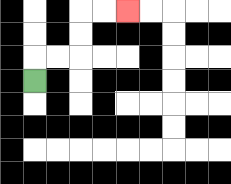{'start': '[1, 3]', 'end': '[5, 0]', 'path_directions': 'U,R,R,U,U,R,R', 'path_coordinates': '[[1, 3], [1, 2], [2, 2], [3, 2], [3, 1], [3, 0], [4, 0], [5, 0]]'}